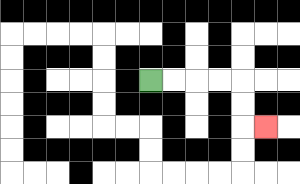{'start': '[6, 3]', 'end': '[11, 5]', 'path_directions': 'R,R,R,R,D,D,R', 'path_coordinates': '[[6, 3], [7, 3], [8, 3], [9, 3], [10, 3], [10, 4], [10, 5], [11, 5]]'}